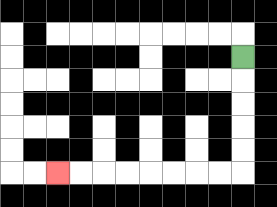{'start': '[10, 2]', 'end': '[2, 7]', 'path_directions': 'D,D,D,D,D,L,L,L,L,L,L,L,L', 'path_coordinates': '[[10, 2], [10, 3], [10, 4], [10, 5], [10, 6], [10, 7], [9, 7], [8, 7], [7, 7], [6, 7], [5, 7], [4, 7], [3, 7], [2, 7]]'}